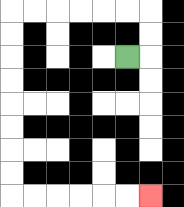{'start': '[5, 2]', 'end': '[6, 8]', 'path_directions': 'R,U,U,L,L,L,L,L,L,D,D,D,D,D,D,D,D,R,R,R,R,R,R', 'path_coordinates': '[[5, 2], [6, 2], [6, 1], [6, 0], [5, 0], [4, 0], [3, 0], [2, 0], [1, 0], [0, 0], [0, 1], [0, 2], [0, 3], [0, 4], [0, 5], [0, 6], [0, 7], [0, 8], [1, 8], [2, 8], [3, 8], [4, 8], [5, 8], [6, 8]]'}